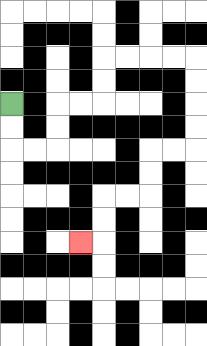{'start': '[0, 4]', 'end': '[3, 10]', 'path_directions': 'D,D,R,R,U,U,R,R,U,U,R,R,R,R,D,D,D,D,L,L,D,D,L,L,D,D,L', 'path_coordinates': '[[0, 4], [0, 5], [0, 6], [1, 6], [2, 6], [2, 5], [2, 4], [3, 4], [4, 4], [4, 3], [4, 2], [5, 2], [6, 2], [7, 2], [8, 2], [8, 3], [8, 4], [8, 5], [8, 6], [7, 6], [6, 6], [6, 7], [6, 8], [5, 8], [4, 8], [4, 9], [4, 10], [3, 10]]'}